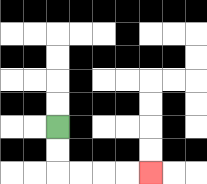{'start': '[2, 5]', 'end': '[6, 7]', 'path_directions': 'D,D,R,R,R,R', 'path_coordinates': '[[2, 5], [2, 6], [2, 7], [3, 7], [4, 7], [5, 7], [6, 7]]'}